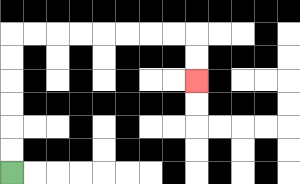{'start': '[0, 7]', 'end': '[8, 3]', 'path_directions': 'U,U,U,U,U,U,R,R,R,R,R,R,R,R,D,D', 'path_coordinates': '[[0, 7], [0, 6], [0, 5], [0, 4], [0, 3], [0, 2], [0, 1], [1, 1], [2, 1], [3, 1], [4, 1], [5, 1], [6, 1], [7, 1], [8, 1], [8, 2], [8, 3]]'}